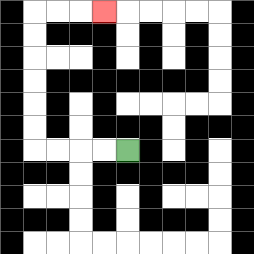{'start': '[5, 6]', 'end': '[4, 0]', 'path_directions': 'L,L,L,L,U,U,U,U,U,U,R,R,R', 'path_coordinates': '[[5, 6], [4, 6], [3, 6], [2, 6], [1, 6], [1, 5], [1, 4], [1, 3], [1, 2], [1, 1], [1, 0], [2, 0], [3, 0], [4, 0]]'}